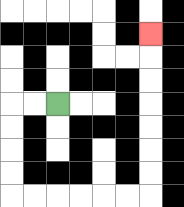{'start': '[2, 4]', 'end': '[6, 1]', 'path_directions': 'L,L,D,D,D,D,R,R,R,R,R,R,U,U,U,U,U,U,U', 'path_coordinates': '[[2, 4], [1, 4], [0, 4], [0, 5], [0, 6], [0, 7], [0, 8], [1, 8], [2, 8], [3, 8], [4, 8], [5, 8], [6, 8], [6, 7], [6, 6], [6, 5], [6, 4], [6, 3], [6, 2], [6, 1]]'}